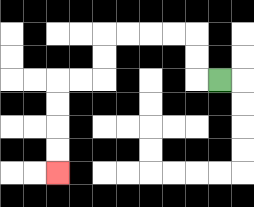{'start': '[9, 3]', 'end': '[2, 7]', 'path_directions': 'L,U,U,L,L,L,L,D,D,L,L,D,D,D,D', 'path_coordinates': '[[9, 3], [8, 3], [8, 2], [8, 1], [7, 1], [6, 1], [5, 1], [4, 1], [4, 2], [4, 3], [3, 3], [2, 3], [2, 4], [2, 5], [2, 6], [2, 7]]'}